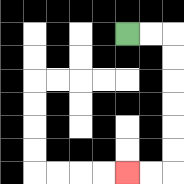{'start': '[5, 1]', 'end': '[5, 7]', 'path_directions': 'R,R,D,D,D,D,D,D,L,L', 'path_coordinates': '[[5, 1], [6, 1], [7, 1], [7, 2], [7, 3], [7, 4], [7, 5], [7, 6], [7, 7], [6, 7], [5, 7]]'}